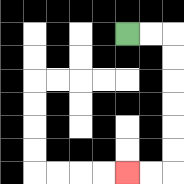{'start': '[5, 1]', 'end': '[5, 7]', 'path_directions': 'R,R,D,D,D,D,D,D,L,L', 'path_coordinates': '[[5, 1], [6, 1], [7, 1], [7, 2], [7, 3], [7, 4], [7, 5], [7, 6], [7, 7], [6, 7], [5, 7]]'}